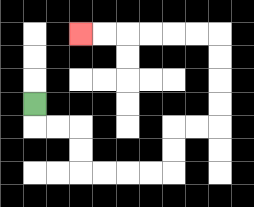{'start': '[1, 4]', 'end': '[3, 1]', 'path_directions': 'D,R,R,D,D,R,R,R,R,U,U,R,R,U,U,U,U,L,L,L,L,L,L', 'path_coordinates': '[[1, 4], [1, 5], [2, 5], [3, 5], [3, 6], [3, 7], [4, 7], [5, 7], [6, 7], [7, 7], [7, 6], [7, 5], [8, 5], [9, 5], [9, 4], [9, 3], [9, 2], [9, 1], [8, 1], [7, 1], [6, 1], [5, 1], [4, 1], [3, 1]]'}